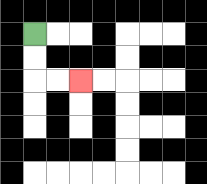{'start': '[1, 1]', 'end': '[3, 3]', 'path_directions': 'D,D,R,R', 'path_coordinates': '[[1, 1], [1, 2], [1, 3], [2, 3], [3, 3]]'}